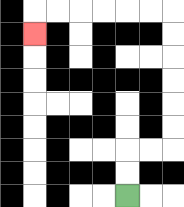{'start': '[5, 8]', 'end': '[1, 1]', 'path_directions': 'U,U,R,R,U,U,U,U,U,U,L,L,L,L,L,L,D', 'path_coordinates': '[[5, 8], [5, 7], [5, 6], [6, 6], [7, 6], [7, 5], [7, 4], [7, 3], [7, 2], [7, 1], [7, 0], [6, 0], [5, 0], [4, 0], [3, 0], [2, 0], [1, 0], [1, 1]]'}